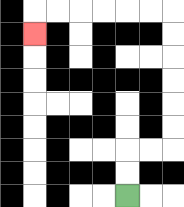{'start': '[5, 8]', 'end': '[1, 1]', 'path_directions': 'U,U,R,R,U,U,U,U,U,U,L,L,L,L,L,L,D', 'path_coordinates': '[[5, 8], [5, 7], [5, 6], [6, 6], [7, 6], [7, 5], [7, 4], [7, 3], [7, 2], [7, 1], [7, 0], [6, 0], [5, 0], [4, 0], [3, 0], [2, 0], [1, 0], [1, 1]]'}